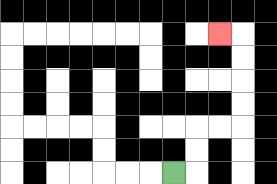{'start': '[7, 7]', 'end': '[9, 1]', 'path_directions': 'R,U,U,R,R,U,U,U,U,L', 'path_coordinates': '[[7, 7], [8, 7], [8, 6], [8, 5], [9, 5], [10, 5], [10, 4], [10, 3], [10, 2], [10, 1], [9, 1]]'}